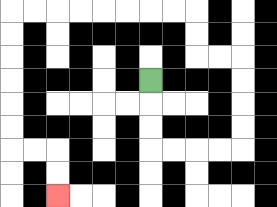{'start': '[6, 3]', 'end': '[2, 8]', 'path_directions': 'D,D,D,R,R,R,R,U,U,U,U,L,L,U,U,L,L,L,L,L,L,L,L,D,D,D,D,D,D,R,R,D,D', 'path_coordinates': '[[6, 3], [6, 4], [6, 5], [6, 6], [7, 6], [8, 6], [9, 6], [10, 6], [10, 5], [10, 4], [10, 3], [10, 2], [9, 2], [8, 2], [8, 1], [8, 0], [7, 0], [6, 0], [5, 0], [4, 0], [3, 0], [2, 0], [1, 0], [0, 0], [0, 1], [0, 2], [0, 3], [0, 4], [0, 5], [0, 6], [1, 6], [2, 6], [2, 7], [2, 8]]'}